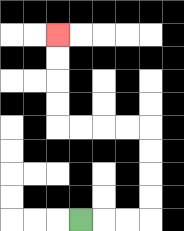{'start': '[3, 9]', 'end': '[2, 1]', 'path_directions': 'R,R,R,U,U,U,U,L,L,L,L,U,U,U,U', 'path_coordinates': '[[3, 9], [4, 9], [5, 9], [6, 9], [6, 8], [6, 7], [6, 6], [6, 5], [5, 5], [4, 5], [3, 5], [2, 5], [2, 4], [2, 3], [2, 2], [2, 1]]'}